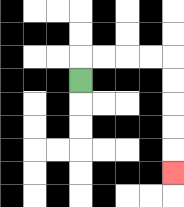{'start': '[3, 3]', 'end': '[7, 7]', 'path_directions': 'U,R,R,R,R,D,D,D,D,D', 'path_coordinates': '[[3, 3], [3, 2], [4, 2], [5, 2], [6, 2], [7, 2], [7, 3], [7, 4], [7, 5], [7, 6], [7, 7]]'}